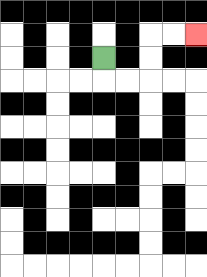{'start': '[4, 2]', 'end': '[8, 1]', 'path_directions': 'D,R,R,U,U,R,R', 'path_coordinates': '[[4, 2], [4, 3], [5, 3], [6, 3], [6, 2], [6, 1], [7, 1], [8, 1]]'}